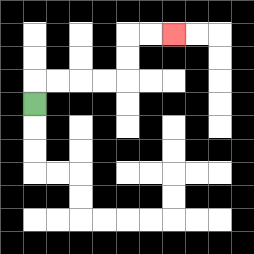{'start': '[1, 4]', 'end': '[7, 1]', 'path_directions': 'U,R,R,R,R,U,U,R,R', 'path_coordinates': '[[1, 4], [1, 3], [2, 3], [3, 3], [4, 3], [5, 3], [5, 2], [5, 1], [6, 1], [7, 1]]'}